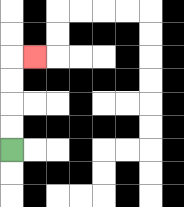{'start': '[0, 6]', 'end': '[1, 2]', 'path_directions': 'U,U,U,U,R', 'path_coordinates': '[[0, 6], [0, 5], [0, 4], [0, 3], [0, 2], [1, 2]]'}